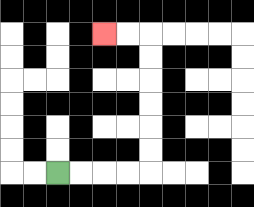{'start': '[2, 7]', 'end': '[4, 1]', 'path_directions': 'R,R,R,R,U,U,U,U,U,U,L,L', 'path_coordinates': '[[2, 7], [3, 7], [4, 7], [5, 7], [6, 7], [6, 6], [6, 5], [6, 4], [6, 3], [6, 2], [6, 1], [5, 1], [4, 1]]'}